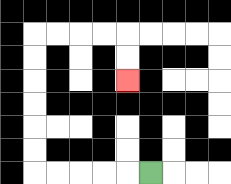{'start': '[6, 7]', 'end': '[5, 3]', 'path_directions': 'L,L,L,L,L,U,U,U,U,U,U,R,R,R,R,D,D', 'path_coordinates': '[[6, 7], [5, 7], [4, 7], [3, 7], [2, 7], [1, 7], [1, 6], [1, 5], [1, 4], [1, 3], [1, 2], [1, 1], [2, 1], [3, 1], [4, 1], [5, 1], [5, 2], [5, 3]]'}